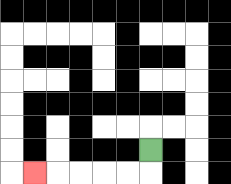{'start': '[6, 6]', 'end': '[1, 7]', 'path_directions': 'D,L,L,L,L,L', 'path_coordinates': '[[6, 6], [6, 7], [5, 7], [4, 7], [3, 7], [2, 7], [1, 7]]'}